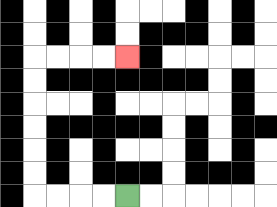{'start': '[5, 8]', 'end': '[5, 2]', 'path_directions': 'L,L,L,L,U,U,U,U,U,U,R,R,R,R', 'path_coordinates': '[[5, 8], [4, 8], [3, 8], [2, 8], [1, 8], [1, 7], [1, 6], [1, 5], [1, 4], [1, 3], [1, 2], [2, 2], [3, 2], [4, 2], [5, 2]]'}